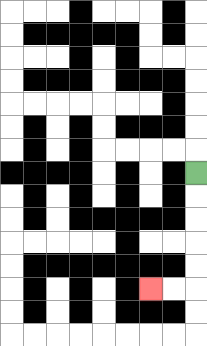{'start': '[8, 7]', 'end': '[6, 12]', 'path_directions': 'D,D,D,D,D,L,L', 'path_coordinates': '[[8, 7], [8, 8], [8, 9], [8, 10], [8, 11], [8, 12], [7, 12], [6, 12]]'}